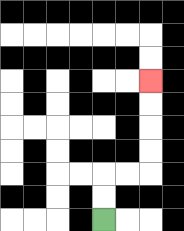{'start': '[4, 9]', 'end': '[6, 3]', 'path_directions': 'U,U,R,R,U,U,U,U', 'path_coordinates': '[[4, 9], [4, 8], [4, 7], [5, 7], [6, 7], [6, 6], [6, 5], [6, 4], [6, 3]]'}